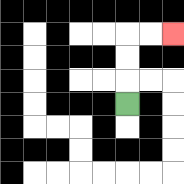{'start': '[5, 4]', 'end': '[7, 1]', 'path_directions': 'U,U,U,R,R', 'path_coordinates': '[[5, 4], [5, 3], [5, 2], [5, 1], [6, 1], [7, 1]]'}